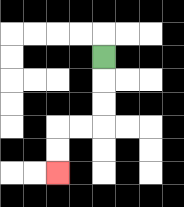{'start': '[4, 2]', 'end': '[2, 7]', 'path_directions': 'D,D,D,L,L,D,D', 'path_coordinates': '[[4, 2], [4, 3], [4, 4], [4, 5], [3, 5], [2, 5], [2, 6], [2, 7]]'}